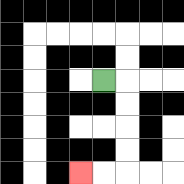{'start': '[4, 3]', 'end': '[3, 7]', 'path_directions': 'R,D,D,D,D,L,L', 'path_coordinates': '[[4, 3], [5, 3], [5, 4], [5, 5], [5, 6], [5, 7], [4, 7], [3, 7]]'}